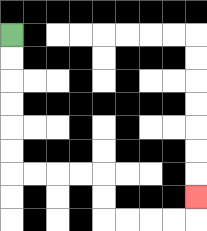{'start': '[0, 1]', 'end': '[8, 8]', 'path_directions': 'D,D,D,D,D,D,R,R,R,R,D,D,R,R,R,R,U', 'path_coordinates': '[[0, 1], [0, 2], [0, 3], [0, 4], [0, 5], [0, 6], [0, 7], [1, 7], [2, 7], [3, 7], [4, 7], [4, 8], [4, 9], [5, 9], [6, 9], [7, 9], [8, 9], [8, 8]]'}